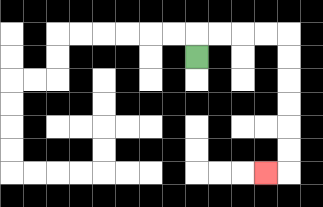{'start': '[8, 2]', 'end': '[11, 7]', 'path_directions': 'U,R,R,R,R,D,D,D,D,D,D,L', 'path_coordinates': '[[8, 2], [8, 1], [9, 1], [10, 1], [11, 1], [12, 1], [12, 2], [12, 3], [12, 4], [12, 5], [12, 6], [12, 7], [11, 7]]'}